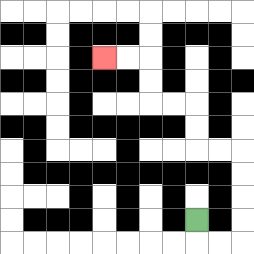{'start': '[8, 9]', 'end': '[4, 2]', 'path_directions': 'D,R,R,U,U,U,U,L,L,U,U,L,L,U,U,L,L', 'path_coordinates': '[[8, 9], [8, 10], [9, 10], [10, 10], [10, 9], [10, 8], [10, 7], [10, 6], [9, 6], [8, 6], [8, 5], [8, 4], [7, 4], [6, 4], [6, 3], [6, 2], [5, 2], [4, 2]]'}